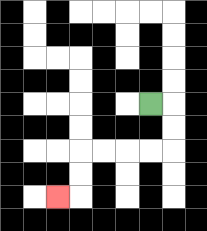{'start': '[6, 4]', 'end': '[2, 8]', 'path_directions': 'R,D,D,L,L,L,L,D,D,L', 'path_coordinates': '[[6, 4], [7, 4], [7, 5], [7, 6], [6, 6], [5, 6], [4, 6], [3, 6], [3, 7], [3, 8], [2, 8]]'}